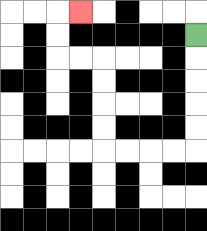{'start': '[8, 1]', 'end': '[3, 0]', 'path_directions': 'D,D,D,D,D,L,L,L,L,U,U,U,U,L,L,U,U,R', 'path_coordinates': '[[8, 1], [8, 2], [8, 3], [8, 4], [8, 5], [8, 6], [7, 6], [6, 6], [5, 6], [4, 6], [4, 5], [4, 4], [4, 3], [4, 2], [3, 2], [2, 2], [2, 1], [2, 0], [3, 0]]'}